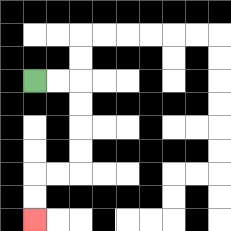{'start': '[1, 3]', 'end': '[1, 9]', 'path_directions': 'R,R,D,D,D,D,L,L,D,D', 'path_coordinates': '[[1, 3], [2, 3], [3, 3], [3, 4], [3, 5], [3, 6], [3, 7], [2, 7], [1, 7], [1, 8], [1, 9]]'}